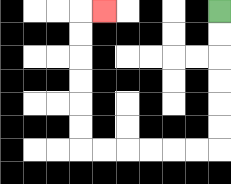{'start': '[9, 0]', 'end': '[4, 0]', 'path_directions': 'D,D,D,D,D,D,L,L,L,L,L,L,U,U,U,U,U,U,R', 'path_coordinates': '[[9, 0], [9, 1], [9, 2], [9, 3], [9, 4], [9, 5], [9, 6], [8, 6], [7, 6], [6, 6], [5, 6], [4, 6], [3, 6], [3, 5], [3, 4], [3, 3], [3, 2], [3, 1], [3, 0], [4, 0]]'}